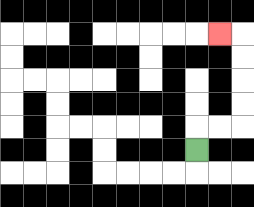{'start': '[8, 6]', 'end': '[9, 1]', 'path_directions': 'U,R,R,U,U,U,U,L', 'path_coordinates': '[[8, 6], [8, 5], [9, 5], [10, 5], [10, 4], [10, 3], [10, 2], [10, 1], [9, 1]]'}